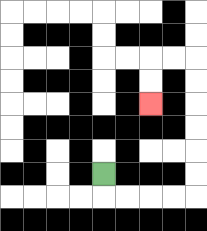{'start': '[4, 7]', 'end': '[6, 4]', 'path_directions': 'D,R,R,R,R,U,U,U,U,U,U,L,L,D,D', 'path_coordinates': '[[4, 7], [4, 8], [5, 8], [6, 8], [7, 8], [8, 8], [8, 7], [8, 6], [8, 5], [8, 4], [8, 3], [8, 2], [7, 2], [6, 2], [6, 3], [6, 4]]'}